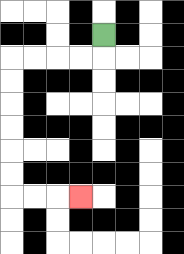{'start': '[4, 1]', 'end': '[3, 8]', 'path_directions': 'D,L,L,L,L,D,D,D,D,D,D,R,R,R', 'path_coordinates': '[[4, 1], [4, 2], [3, 2], [2, 2], [1, 2], [0, 2], [0, 3], [0, 4], [0, 5], [0, 6], [0, 7], [0, 8], [1, 8], [2, 8], [3, 8]]'}